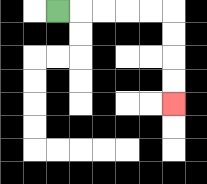{'start': '[2, 0]', 'end': '[7, 4]', 'path_directions': 'R,R,R,R,R,D,D,D,D', 'path_coordinates': '[[2, 0], [3, 0], [4, 0], [5, 0], [6, 0], [7, 0], [7, 1], [7, 2], [7, 3], [7, 4]]'}